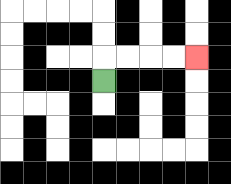{'start': '[4, 3]', 'end': '[8, 2]', 'path_directions': 'U,R,R,R,R', 'path_coordinates': '[[4, 3], [4, 2], [5, 2], [6, 2], [7, 2], [8, 2]]'}